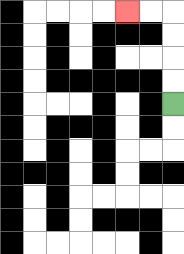{'start': '[7, 4]', 'end': '[5, 0]', 'path_directions': 'U,U,U,U,L,L', 'path_coordinates': '[[7, 4], [7, 3], [7, 2], [7, 1], [7, 0], [6, 0], [5, 0]]'}